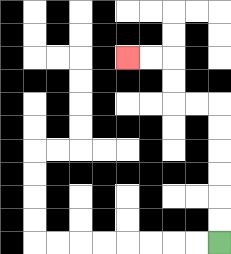{'start': '[9, 10]', 'end': '[5, 2]', 'path_directions': 'U,U,U,U,U,U,L,L,U,U,L,L', 'path_coordinates': '[[9, 10], [9, 9], [9, 8], [9, 7], [9, 6], [9, 5], [9, 4], [8, 4], [7, 4], [7, 3], [7, 2], [6, 2], [5, 2]]'}